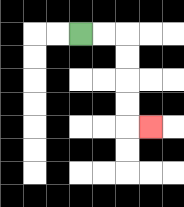{'start': '[3, 1]', 'end': '[6, 5]', 'path_directions': 'R,R,D,D,D,D,R', 'path_coordinates': '[[3, 1], [4, 1], [5, 1], [5, 2], [5, 3], [5, 4], [5, 5], [6, 5]]'}